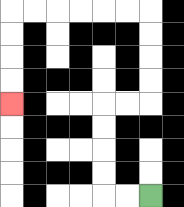{'start': '[6, 8]', 'end': '[0, 4]', 'path_directions': 'L,L,U,U,U,U,R,R,U,U,U,U,L,L,L,L,L,L,D,D,D,D', 'path_coordinates': '[[6, 8], [5, 8], [4, 8], [4, 7], [4, 6], [4, 5], [4, 4], [5, 4], [6, 4], [6, 3], [6, 2], [6, 1], [6, 0], [5, 0], [4, 0], [3, 0], [2, 0], [1, 0], [0, 0], [0, 1], [0, 2], [0, 3], [0, 4]]'}